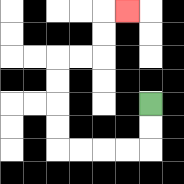{'start': '[6, 4]', 'end': '[5, 0]', 'path_directions': 'D,D,L,L,L,L,U,U,U,U,R,R,U,U,R', 'path_coordinates': '[[6, 4], [6, 5], [6, 6], [5, 6], [4, 6], [3, 6], [2, 6], [2, 5], [2, 4], [2, 3], [2, 2], [3, 2], [4, 2], [4, 1], [4, 0], [5, 0]]'}